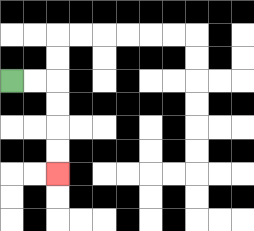{'start': '[0, 3]', 'end': '[2, 7]', 'path_directions': 'R,R,D,D,D,D', 'path_coordinates': '[[0, 3], [1, 3], [2, 3], [2, 4], [2, 5], [2, 6], [2, 7]]'}